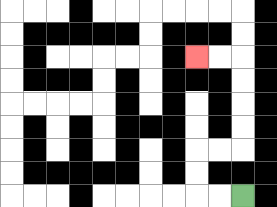{'start': '[10, 8]', 'end': '[8, 2]', 'path_directions': 'L,L,U,U,R,R,U,U,U,U,L,L', 'path_coordinates': '[[10, 8], [9, 8], [8, 8], [8, 7], [8, 6], [9, 6], [10, 6], [10, 5], [10, 4], [10, 3], [10, 2], [9, 2], [8, 2]]'}